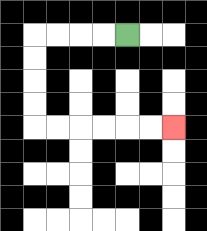{'start': '[5, 1]', 'end': '[7, 5]', 'path_directions': 'L,L,L,L,D,D,D,D,R,R,R,R,R,R', 'path_coordinates': '[[5, 1], [4, 1], [3, 1], [2, 1], [1, 1], [1, 2], [1, 3], [1, 4], [1, 5], [2, 5], [3, 5], [4, 5], [5, 5], [6, 5], [7, 5]]'}